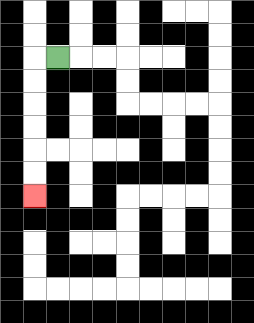{'start': '[2, 2]', 'end': '[1, 8]', 'path_directions': 'L,D,D,D,D,D,D', 'path_coordinates': '[[2, 2], [1, 2], [1, 3], [1, 4], [1, 5], [1, 6], [1, 7], [1, 8]]'}